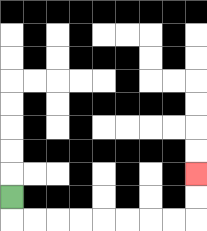{'start': '[0, 8]', 'end': '[8, 7]', 'path_directions': 'D,R,R,R,R,R,R,R,R,U,U', 'path_coordinates': '[[0, 8], [0, 9], [1, 9], [2, 9], [3, 9], [4, 9], [5, 9], [6, 9], [7, 9], [8, 9], [8, 8], [8, 7]]'}